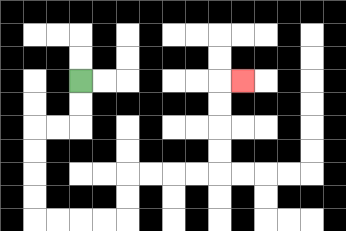{'start': '[3, 3]', 'end': '[10, 3]', 'path_directions': 'D,D,L,L,D,D,D,D,R,R,R,R,U,U,R,R,R,R,U,U,U,U,R', 'path_coordinates': '[[3, 3], [3, 4], [3, 5], [2, 5], [1, 5], [1, 6], [1, 7], [1, 8], [1, 9], [2, 9], [3, 9], [4, 9], [5, 9], [5, 8], [5, 7], [6, 7], [7, 7], [8, 7], [9, 7], [9, 6], [9, 5], [9, 4], [9, 3], [10, 3]]'}